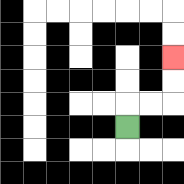{'start': '[5, 5]', 'end': '[7, 2]', 'path_directions': 'U,R,R,U,U', 'path_coordinates': '[[5, 5], [5, 4], [6, 4], [7, 4], [7, 3], [7, 2]]'}